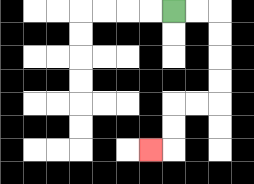{'start': '[7, 0]', 'end': '[6, 6]', 'path_directions': 'R,R,D,D,D,D,L,L,D,D,L', 'path_coordinates': '[[7, 0], [8, 0], [9, 0], [9, 1], [9, 2], [9, 3], [9, 4], [8, 4], [7, 4], [7, 5], [7, 6], [6, 6]]'}